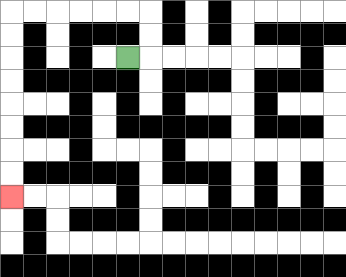{'start': '[5, 2]', 'end': '[0, 8]', 'path_directions': 'R,U,U,L,L,L,L,L,L,D,D,D,D,D,D,D,D', 'path_coordinates': '[[5, 2], [6, 2], [6, 1], [6, 0], [5, 0], [4, 0], [3, 0], [2, 0], [1, 0], [0, 0], [0, 1], [0, 2], [0, 3], [0, 4], [0, 5], [0, 6], [0, 7], [0, 8]]'}